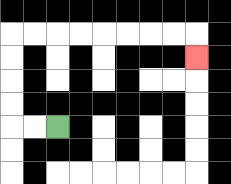{'start': '[2, 5]', 'end': '[8, 2]', 'path_directions': 'L,L,U,U,U,U,R,R,R,R,R,R,R,R,D', 'path_coordinates': '[[2, 5], [1, 5], [0, 5], [0, 4], [0, 3], [0, 2], [0, 1], [1, 1], [2, 1], [3, 1], [4, 1], [5, 1], [6, 1], [7, 1], [8, 1], [8, 2]]'}